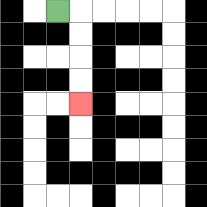{'start': '[2, 0]', 'end': '[3, 4]', 'path_directions': 'R,D,D,D,D', 'path_coordinates': '[[2, 0], [3, 0], [3, 1], [3, 2], [3, 3], [3, 4]]'}